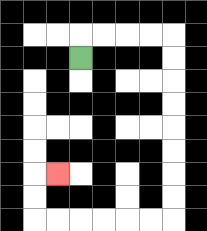{'start': '[3, 2]', 'end': '[2, 7]', 'path_directions': 'U,R,R,R,R,D,D,D,D,D,D,D,D,L,L,L,L,L,L,U,U,R', 'path_coordinates': '[[3, 2], [3, 1], [4, 1], [5, 1], [6, 1], [7, 1], [7, 2], [7, 3], [7, 4], [7, 5], [7, 6], [7, 7], [7, 8], [7, 9], [6, 9], [5, 9], [4, 9], [3, 9], [2, 9], [1, 9], [1, 8], [1, 7], [2, 7]]'}